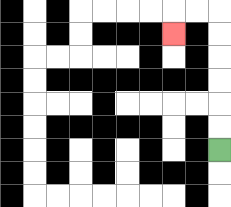{'start': '[9, 6]', 'end': '[7, 1]', 'path_directions': 'U,U,U,U,U,U,L,L,D', 'path_coordinates': '[[9, 6], [9, 5], [9, 4], [9, 3], [9, 2], [9, 1], [9, 0], [8, 0], [7, 0], [7, 1]]'}